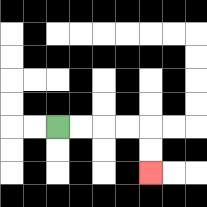{'start': '[2, 5]', 'end': '[6, 7]', 'path_directions': 'R,R,R,R,D,D', 'path_coordinates': '[[2, 5], [3, 5], [4, 5], [5, 5], [6, 5], [6, 6], [6, 7]]'}